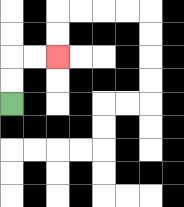{'start': '[0, 4]', 'end': '[2, 2]', 'path_directions': 'U,U,R,R', 'path_coordinates': '[[0, 4], [0, 3], [0, 2], [1, 2], [2, 2]]'}